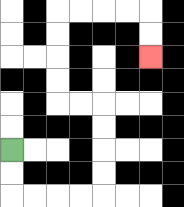{'start': '[0, 6]', 'end': '[6, 2]', 'path_directions': 'D,D,R,R,R,R,U,U,U,U,L,L,U,U,U,U,R,R,R,R,D,D', 'path_coordinates': '[[0, 6], [0, 7], [0, 8], [1, 8], [2, 8], [3, 8], [4, 8], [4, 7], [4, 6], [4, 5], [4, 4], [3, 4], [2, 4], [2, 3], [2, 2], [2, 1], [2, 0], [3, 0], [4, 0], [5, 0], [6, 0], [6, 1], [6, 2]]'}